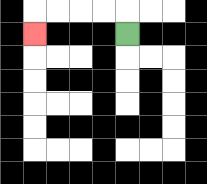{'start': '[5, 1]', 'end': '[1, 1]', 'path_directions': 'U,L,L,L,L,D', 'path_coordinates': '[[5, 1], [5, 0], [4, 0], [3, 0], [2, 0], [1, 0], [1, 1]]'}